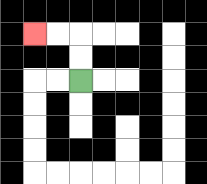{'start': '[3, 3]', 'end': '[1, 1]', 'path_directions': 'U,U,L,L', 'path_coordinates': '[[3, 3], [3, 2], [3, 1], [2, 1], [1, 1]]'}